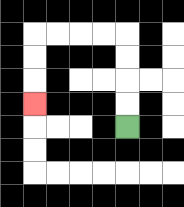{'start': '[5, 5]', 'end': '[1, 4]', 'path_directions': 'U,U,U,U,L,L,L,L,D,D,D', 'path_coordinates': '[[5, 5], [5, 4], [5, 3], [5, 2], [5, 1], [4, 1], [3, 1], [2, 1], [1, 1], [1, 2], [1, 3], [1, 4]]'}